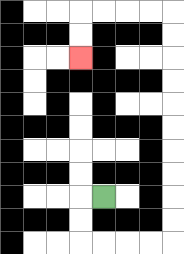{'start': '[4, 8]', 'end': '[3, 2]', 'path_directions': 'L,D,D,R,R,R,R,U,U,U,U,U,U,U,U,U,U,L,L,L,L,D,D', 'path_coordinates': '[[4, 8], [3, 8], [3, 9], [3, 10], [4, 10], [5, 10], [6, 10], [7, 10], [7, 9], [7, 8], [7, 7], [7, 6], [7, 5], [7, 4], [7, 3], [7, 2], [7, 1], [7, 0], [6, 0], [5, 0], [4, 0], [3, 0], [3, 1], [3, 2]]'}